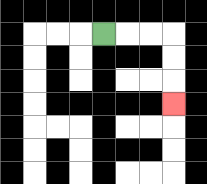{'start': '[4, 1]', 'end': '[7, 4]', 'path_directions': 'R,R,R,D,D,D', 'path_coordinates': '[[4, 1], [5, 1], [6, 1], [7, 1], [7, 2], [7, 3], [7, 4]]'}